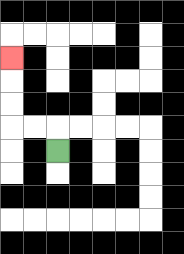{'start': '[2, 6]', 'end': '[0, 2]', 'path_directions': 'U,L,L,U,U,U', 'path_coordinates': '[[2, 6], [2, 5], [1, 5], [0, 5], [0, 4], [0, 3], [0, 2]]'}